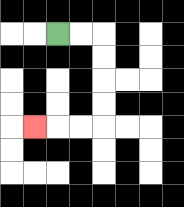{'start': '[2, 1]', 'end': '[1, 5]', 'path_directions': 'R,R,D,D,D,D,L,L,L', 'path_coordinates': '[[2, 1], [3, 1], [4, 1], [4, 2], [4, 3], [4, 4], [4, 5], [3, 5], [2, 5], [1, 5]]'}